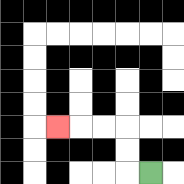{'start': '[6, 7]', 'end': '[2, 5]', 'path_directions': 'L,U,U,L,L,L', 'path_coordinates': '[[6, 7], [5, 7], [5, 6], [5, 5], [4, 5], [3, 5], [2, 5]]'}